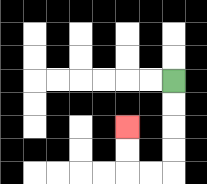{'start': '[7, 3]', 'end': '[5, 5]', 'path_directions': 'D,D,D,D,L,L,U,U', 'path_coordinates': '[[7, 3], [7, 4], [7, 5], [7, 6], [7, 7], [6, 7], [5, 7], [5, 6], [5, 5]]'}